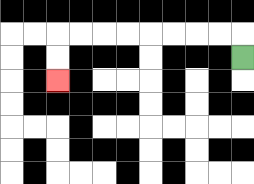{'start': '[10, 2]', 'end': '[2, 3]', 'path_directions': 'U,L,L,L,L,L,L,L,L,D,D', 'path_coordinates': '[[10, 2], [10, 1], [9, 1], [8, 1], [7, 1], [6, 1], [5, 1], [4, 1], [3, 1], [2, 1], [2, 2], [2, 3]]'}